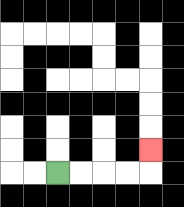{'start': '[2, 7]', 'end': '[6, 6]', 'path_directions': 'R,R,R,R,U', 'path_coordinates': '[[2, 7], [3, 7], [4, 7], [5, 7], [6, 7], [6, 6]]'}